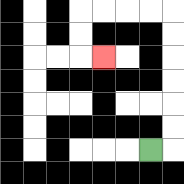{'start': '[6, 6]', 'end': '[4, 2]', 'path_directions': 'R,U,U,U,U,U,U,L,L,L,L,D,D,R', 'path_coordinates': '[[6, 6], [7, 6], [7, 5], [7, 4], [7, 3], [7, 2], [7, 1], [7, 0], [6, 0], [5, 0], [4, 0], [3, 0], [3, 1], [3, 2], [4, 2]]'}